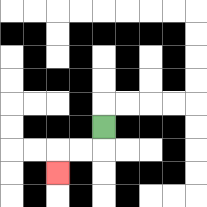{'start': '[4, 5]', 'end': '[2, 7]', 'path_directions': 'D,L,L,D', 'path_coordinates': '[[4, 5], [4, 6], [3, 6], [2, 6], [2, 7]]'}